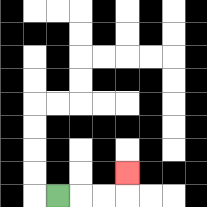{'start': '[2, 8]', 'end': '[5, 7]', 'path_directions': 'R,R,R,U', 'path_coordinates': '[[2, 8], [3, 8], [4, 8], [5, 8], [5, 7]]'}